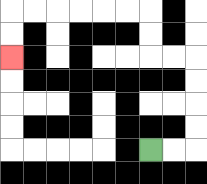{'start': '[6, 6]', 'end': '[0, 2]', 'path_directions': 'R,R,U,U,U,U,L,L,U,U,L,L,L,L,L,L,D,D', 'path_coordinates': '[[6, 6], [7, 6], [8, 6], [8, 5], [8, 4], [8, 3], [8, 2], [7, 2], [6, 2], [6, 1], [6, 0], [5, 0], [4, 0], [3, 0], [2, 0], [1, 0], [0, 0], [0, 1], [0, 2]]'}